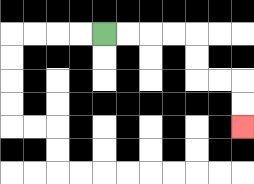{'start': '[4, 1]', 'end': '[10, 5]', 'path_directions': 'R,R,R,R,D,D,R,R,D,D', 'path_coordinates': '[[4, 1], [5, 1], [6, 1], [7, 1], [8, 1], [8, 2], [8, 3], [9, 3], [10, 3], [10, 4], [10, 5]]'}